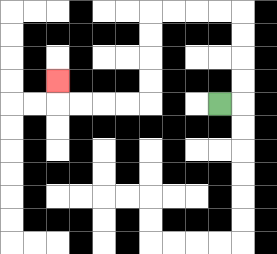{'start': '[9, 4]', 'end': '[2, 3]', 'path_directions': 'R,U,U,U,U,L,L,L,L,D,D,D,D,L,L,L,L,U', 'path_coordinates': '[[9, 4], [10, 4], [10, 3], [10, 2], [10, 1], [10, 0], [9, 0], [8, 0], [7, 0], [6, 0], [6, 1], [6, 2], [6, 3], [6, 4], [5, 4], [4, 4], [3, 4], [2, 4], [2, 3]]'}